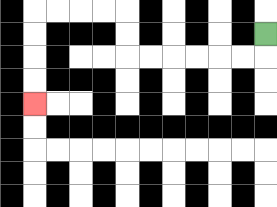{'start': '[11, 1]', 'end': '[1, 4]', 'path_directions': 'D,L,L,L,L,L,L,U,U,L,L,L,L,D,D,D,D', 'path_coordinates': '[[11, 1], [11, 2], [10, 2], [9, 2], [8, 2], [7, 2], [6, 2], [5, 2], [5, 1], [5, 0], [4, 0], [3, 0], [2, 0], [1, 0], [1, 1], [1, 2], [1, 3], [1, 4]]'}